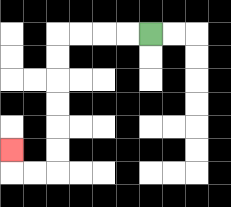{'start': '[6, 1]', 'end': '[0, 6]', 'path_directions': 'L,L,L,L,D,D,D,D,D,D,L,L,U', 'path_coordinates': '[[6, 1], [5, 1], [4, 1], [3, 1], [2, 1], [2, 2], [2, 3], [2, 4], [2, 5], [2, 6], [2, 7], [1, 7], [0, 7], [0, 6]]'}